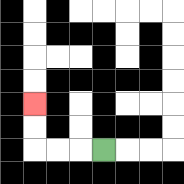{'start': '[4, 6]', 'end': '[1, 4]', 'path_directions': 'L,L,L,U,U', 'path_coordinates': '[[4, 6], [3, 6], [2, 6], [1, 6], [1, 5], [1, 4]]'}